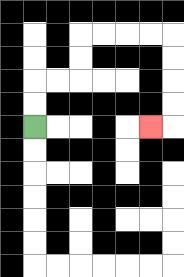{'start': '[1, 5]', 'end': '[6, 5]', 'path_directions': 'U,U,R,R,U,U,R,R,R,R,D,D,D,D,L', 'path_coordinates': '[[1, 5], [1, 4], [1, 3], [2, 3], [3, 3], [3, 2], [3, 1], [4, 1], [5, 1], [6, 1], [7, 1], [7, 2], [7, 3], [7, 4], [7, 5], [6, 5]]'}